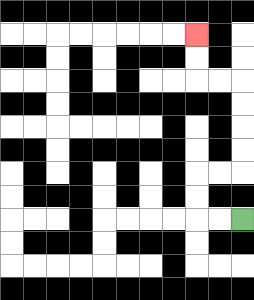{'start': '[10, 9]', 'end': '[8, 1]', 'path_directions': 'L,L,U,U,R,R,U,U,U,U,L,L,U,U', 'path_coordinates': '[[10, 9], [9, 9], [8, 9], [8, 8], [8, 7], [9, 7], [10, 7], [10, 6], [10, 5], [10, 4], [10, 3], [9, 3], [8, 3], [8, 2], [8, 1]]'}